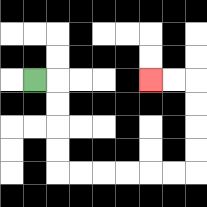{'start': '[1, 3]', 'end': '[6, 3]', 'path_directions': 'R,D,D,D,D,R,R,R,R,R,R,U,U,U,U,L,L', 'path_coordinates': '[[1, 3], [2, 3], [2, 4], [2, 5], [2, 6], [2, 7], [3, 7], [4, 7], [5, 7], [6, 7], [7, 7], [8, 7], [8, 6], [8, 5], [8, 4], [8, 3], [7, 3], [6, 3]]'}